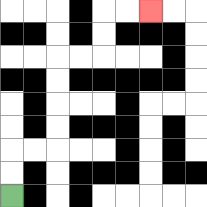{'start': '[0, 8]', 'end': '[6, 0]', 'path_directions': 'U,U,R,R,U,U,U,U,R,R,U,U,R,R', 'path_coordinates': '[[0, 8], [0, 7], [0, 6], [1, 6], [2, 6], [2, 5], [2, 4], [2, 3], [2, 2], [3, 2], [4, 2], [4, 1], [4, 0], [5, 0], [6, 0]]'}